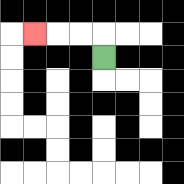{'start': '[4, 2]', 'end': '[1, 1]', 'path_directions': 'U,L,L,L', 'path_coordinates': '[[4, 2], [4, 1], [3, 1], [2, 1], [1, 1]]'}